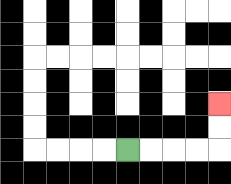{'start': '[5, 6]', 'end': '[9, 4]', 'path_directions': 'R,R,R,R,U,U', 'path_coordinates': '[[5, 6], [6, 6], [7, 6], [8, 6], [9, 6], [9, 5], [9, 4]]'}